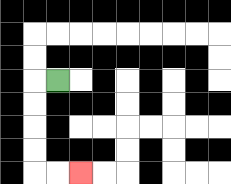{'start': '[2, 3]', 'end': '[3, 7]', 'path_directions': 'L,D,D,D,D,R,R', 'path_coordinates': '[[2, 3], [1, 3], [1, 4], [1, 5], [1, 6], [1, 7], [2, 7], [3, 7]]'}